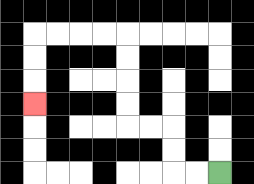{'start': '[9, 7]', 'end': '[1, 4]', 'path_directions': 'L,L,U,U,L,L,U,U,U,U,L,L,L,L,D,D,D', 'path_coordinates': '[[9, 7], [8, 7], [7, 7], [7, 6], [7, 5], [6, 5], [5, 5], [5, 4], [5, 3], [5, 2], [5, 1], [4, 1], [3, 1], [2, 1], [1, 1], [1, 2], [1, 3], [1, 4]]'}